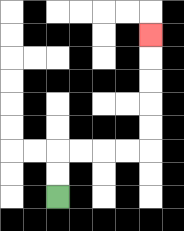{'start': '[2, 8]', 'end': '[6, 1]', 'path_directions': 'U,U,R,R,R,R,U,U,U,U,U', 'path_coordinates': '[[2, 8], [2, 7], [2, 6], [3, 6], [4, 6], [5, 6], [6, 6], [6, 5], [6, 4], [6, 3], [6, 2], [6, 1]]'}